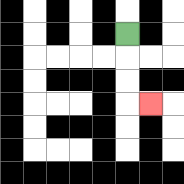{'start': '[5, 1]', 'end': '[6, 4]', 'path_directions': 'D,D,D,R', 'path_coordinates': '[[5, 1], [5, 2], [5, 3], [5, 4], [6, 4]]'}